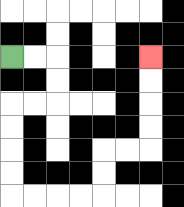{'start': '[0, 2]', 'end': '[6, 2]', 'path_directions': 'R,R,D,D,L,L,D,D,D,D,R,R,R,R,U,U,R,R,U,U,U,U', 'path_coordinates': '[[0, 2], [1, 2], [2, 2], [2, 3], [2, 4], [1, 4], [0, 4], [0, 5], [0, 6], [0, 7], [0, 8], [1, 8], [2, 8], [3, 8], [4, 8], [4, 7], [4, 6], [5, 6], [6, 6], [6, 5], [6, 4], [6, 3], [6, 2]]'}